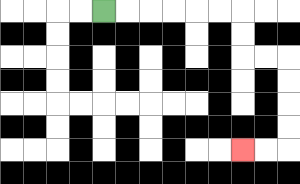{'start': '[4, 0]', 'end': '[10, 6]', 'path_directions': 'R,R,R,R,R,R,D,D,R,R,D,D,D,D,L,L', 'path_coordinates': '[[4, 0], [5, 0], [6, 0], [7, 0], [8, 0], [9, 0], [10, 0], [10, 1], [10, 2], [11, 2], [12, 2], [12, 3], [12, 4], [12, 5], [12, 6], [11, 6], [10, 6]]'}